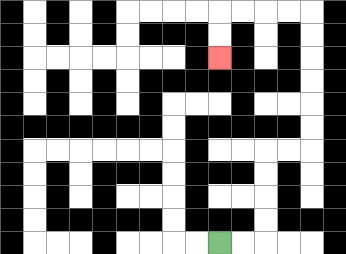{'start': '[9, 10]', 'end': '[9, 2]', 'path_directions': 'R,R,U,U,U,U,R,R,U,U,U,U,U,U,L,L,L,L,D,D', 'path_coordinates': '[[9, 10], [10, 10], [11, 10], [11, 9], [11, 8], [11, 7], [11, 6], [12, 6], [13, 6], [13, 5], [13, 4], [13, 3], [13, 2], [13, 1], [13, 0], [12, 0], [11, 0], [10, 0], [9, 0], [9, 1], [9, 2]]'}